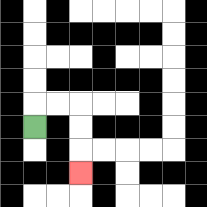{'start': '[1, 5]', 'end': '[3, 7]', 'path_directions': 'U,R,R,D,D,D', 'path_coordinates': '[[1, 5], [1, 4], [2, 4], [3, 4], [3, 5], [3, 6], [3, 7]]'}